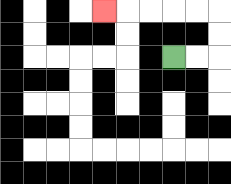{'start': '[7, 2]', 'end': '[4, 0]', 'path_directions': 'R,R,U,U,L,L,L,L,L', 'path_coordinates': '[[7, 2], [8, 2], [9, 2], [9, 1], [9, 0], [8, 0], [7, 0], [6, 0], [5, 0], [4, 0]]'}